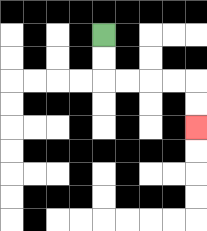{'start': '[4, 1]', 'end': '[8, 5]', 'path_directions': 'D,D,R,R,R,R,D,D', 'path_coordinates': '[[4, 1], [4, 2], [4, 3], [5, 3], [6, 3], [7, 3], [8, 3], [8, 4], [8, 5]]'}